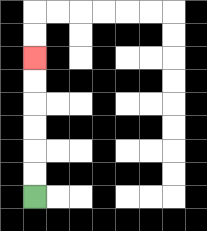{'start': '[1, 8]', 'end': '[1, 2]', 'path_directions': 'U,U,U,U,U,U', 'path_coordinates': '[[1, 8], [1, 7], [1, 6], [1, 5], [1, 4], [1, 3], [1, 2]]'}